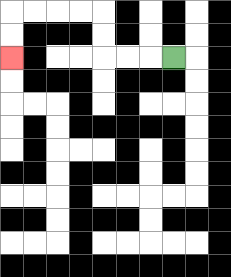{'start': '[7, 2]', 'end': '[0, 2]', 'path_directions': 'L,L,L,U,U,L,L,L,L,D,D', 'path_coordinates': '[[7, 2], [6, 2], [5, 2], [4, 2], [4, 1], [4, 0], [3, 0], [2, 0], [1, 0], [0, 0], [0, 1], [0, 2]]'}